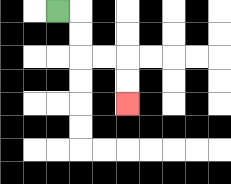{'start': '[2, 0]', 'end': '[5, 4]', 'path_directions': 'R,D,D,R,R,D,D', 'path_coordinates': '[[2, 0], [3, 0], [3, 1], [3, 2], [4, 2], [5, 2], [5, 3], [5, 4]]'}